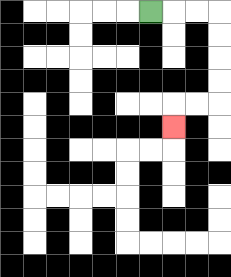{'start': '[6, 0]', 'end': '[7, 5]', 'path_directions': 'R,R,R,D,D,D,D,L,L,D', 'path_coordinates': '[[6, 0], [7, 0], [8, 0], [9, 0], [9, 1], [9, 2], [9, 3], [9, 4], [8, 4], [7, 4], [7, 5]]'}